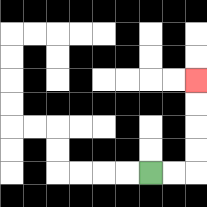{'start': '[6, 7]', 'end': '[8, 3]', 'path_directions': 'R,R,U,U,U,U', 'path_coordinates': '[[6, 7], [7, 7], [8, 7], [8, 6], [8, 5], [8, 4], [8, 3]]'}